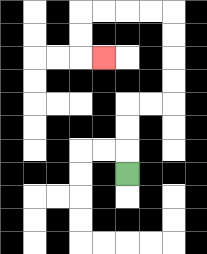{'start': '[5, 7]', 'end': '[4, 2]', 'path_directions': 'U,U,U,R,R,U,U,U,U,L,L,L,L,D,D,R', 'path_coordinates': '[[5, 7], [5, 6], [5, 5], [5, 4], [6, 4], [7, 4], [7, 3], [7, 2], [7, 1], [7, 0], [6, 0], [5, 0], [4, 0], [3, 0], [3, 1], [3, 2], [4, 2]]'}